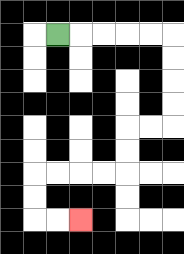{'start': '[2, 1]', 'end': '[3, 9]', 'path_directions': 'R,R,R,R,R,D,D,D,D,L,L,D,D,L,L,L,L,D,D,R,R', 'path_coordinates': '[[2, 1], [3, 1], [4, 1], [5, 1], [6, 1], [7, 1], [7, 2], [7, 3], [7, 4], [7, 5], [6, 5], [5, 5], [5, 6], [5, 7], [4, 7], [3, 7], [2, 7], [1, 7], [1, 8], [1, 9], [2, 9], [3, 9]]'}